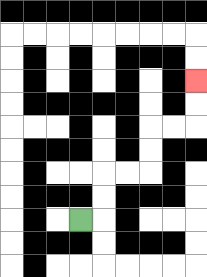{'start': '[3, 9]', 'end': '[8, 3]', 'path_directions': 'R,U,U,R,R,U,U,R,R,U,U', 'path_coordinates': '[[3, 9], [4, 9], [4, 8], [4, 7], [5, 7], [6, 7], [6, 6], [6, 5], [7, 5], [8, 5], [8, 4], [8, 3]]'}